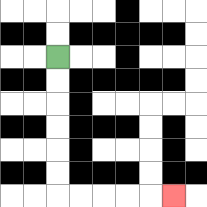{'start': '[2, 2]', 'end': '[7, 8]', 'path_directions': 'D,D,D,D,D,D,R,R,R,R,R', 'path_coordinates': '[[2, 2], [2, 3], [2, 4], [2, 5], [2, 6], [2, 7], [2, 8], [3, 8], [4, 8], [5, 8], [6, 8], [7, 8]]'}